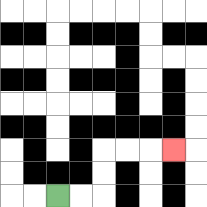{'start': '[2, 8]', 'end': '[7, 6]', 'path_directions': 'R,R,U,U,R,R,R', 'path_coordinates': '[[2, 8], [3, 8], [4, 8], [4, 7], [4, 6], [5, 6], [6, 6], [7, 6]]'}